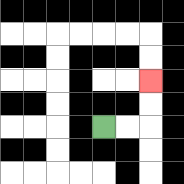{'start': '[4, 5]', 'end': '[6, 3]', 'path_directions': 'R,R,U,U', 'path_coordinates': '[[4, 5], [5, 5], [6, 5], [6, 4], [6, 3]]'}